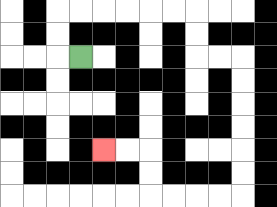{'start': '[3, 2]', 'end': '[4, 6]', 'path_directions': 'L,U,U,R,R,R,R,R,R,D,D,R,R,D,D,D,D,D,D,L,L,L,L,U,U,L,L', 'path_coordinates': '[[3, 2], [2, 2], [2, 1], [2, 0], [3, 0], [4, 0], [5, 0], [6, 0], [7, 0], [8, 0], [8, 1], [8, 2], [9, 2], [10, 2], [10, 3], [10, 4], [10, 5], [10, 6], [10, 7], [10, 8], [9, 8], [8, 8], [7, 8], [6, 8], [6, 7], [6, 6], [5, 6], [4, 6]]'}